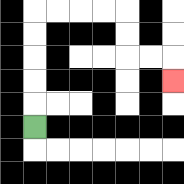{'start': '[1, 5]', 'end': '[7, 3]', 'path_directions': 'U,U,U,U,U,R,R,R,R,D,D,R,R,D', 'path_coordinates': '[[1, 5], [1, 4], [1, 3], [1, 2], [1, 1], [1, 0], [2, 0], [3, 0], [4, 0], [5, 0], [5, 1], [5, 2], [6, 2], [7, 2], [7, 3]]'}